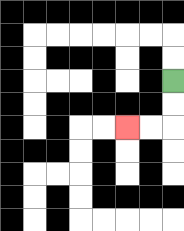{'start': '[7, 3]', 'end': '[5, 5]', 'path_directions': 'D,D,L,L', 'path_coordinates': '[[7, 3], [7, 4], [7, 5], [6, 5], [5, 5]]'}